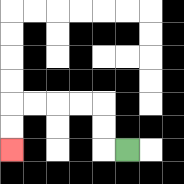{'start': '[5, 6]', 'end': '[0, 6]', 'path_directions': 'L,U,U,L,L,L,L,D,D', 'path_coordinates': '[[5, 6], [4, 6], [4, 5], [4, 4], [3, 4], [2, 4], [1, 4], [0, 4], [0, 5], [0, 6]]'}